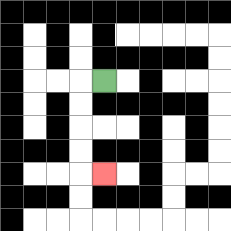{'start': '[4, 3]', 'end': '[4, 7]', 'path_directions': 'L,D,D,D,D,R', 'path_coordinates': '[[4, 3], [3, 3], [3, 4], [3, 5], [3, 6], [3, 7], [4, 7]]'}